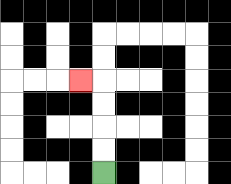{'start': '[4, 7]', 'end': '[3, 3]', 'path_directions': 'U,U,U,U,L', 'path_coordinates': '[[4, 7], [4, 6], [4, 5], [4, 4], [4, 3], [3, 3]]'}